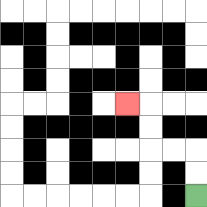{'start': '[8, 8]', 'end': '[5, 4]', 'path_directions': 'U,U,L,L,U,U,L', 'path_coordinates': '[[8, 8], [8, 7], [8, 6], [7, 6], [6, 6], [6, 5], [6, 4], [5, 4]]'}